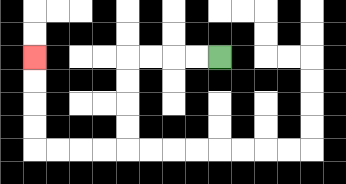{'start': '[9, 2]', 'end': '[1, 2]', 'path_directions': 'L,L,L,L,D,D,D,D,L,L,L,L,U,U,U,U', 'path_coordinates': '[[9, 2], [8, 2], [7, 2], [6, 2], [5, 2], [5, 3], [5, 4], [5, 5], [5, 6], [4, 6], [3, 6], [2, 6], [1, 6], [1, 5], [1, 4], [1, 3], [1, 2]]'}